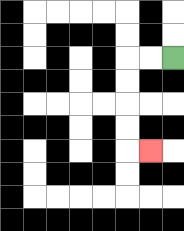{'start': '[7, 2]', 'end': '[6, 6]', 'path_directions': 'L,L,D,D,D,D,R', 'path_coordinates': '[[7, 2], [6, 2], [5, 2], [5, 3], [5, 4], [5, 5], [5, 6], [6, 6]]'}